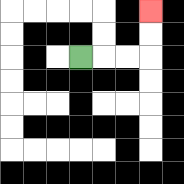{'start': '[3, 2]', 'end': '[6, 0]', 'path_directions': 'R,R,R,U,U', 'path_coordinates': '[[3, 2], [4, 2], [5, 2], [6, 2], [6, 1], [6, 0]]'}